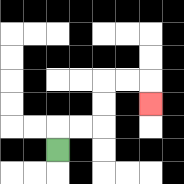{'start': '[2, 6]', 'end': '[6, 4]', 'path_directions': 'U,R,R,U,U,R,R,D', 'path_coordinates': '[[2, 6], [2, 5], [3, 5], [4, 5], [4, 4], [4, 3], [5, 3], [6, 3], [6, 4]]'}